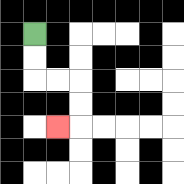{'start': '[1, 1]', 'end': '[2, 5]', 'path_directions': 'D,D,R,R,D,D,L', 'path_coordinates': '[[1, 1], [1, 2], [1, 3], [2, 3], [3, 3], [3, 4], [3, 5], [2, 5]]'}